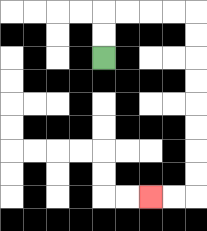{'start': '[4, 2]', 'end': '[6, 8]', 'path_directions': 'U,U,R,R,R,R,D,D,D,D,D,D,D,D,L,L', 'path_coordinates': '[[4, 2], [4, 1], [4, 0], [5, 0], [6, 0], [7, 0], [8, 0], [8, 1], [8, 2], [8, 3], [8, 4], [8, 5], [8, 6], [8, 7], [8, 8], [7, 8], [6, 8]]'}